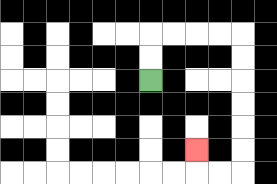{'start': '[6, 3]', 'end': '[8, 6]', 'path_directions': 'U,U,R,R,R,R,D,D,D,D,D,D,L,L,U', 'path_coordinates': '[[6, 3], [6, 2], [6, 1], [7, 1], [8, 1], [9, 1], [10, 1], [10, 2], [10, 3], [10, 4], [10, 5], [10, 6], [10, 7], [9, 7], [8, 7], [8, 6]]'}